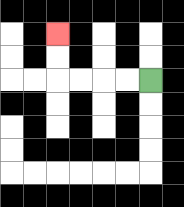{'start': '[6, 3]', 'end': '[2, 1]', 'path_directions': 'L,L,L,L,U,U', 'path_coordinates': '[[6, 3], [5, 3], [4, 3], [3, 3], [2, 3], [2, 2], [2, 1]]'}